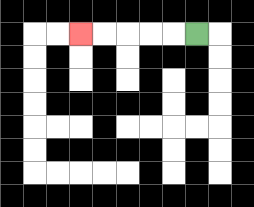{'start': '[8, 1]', 'end': '[3, 1]', 'path_directions': 'L,L,L,L,L', 'path_coordinates': '[[8, 1], [7, 1], [6, 1], [5, 1], [4, 1], [3, 1]]'}